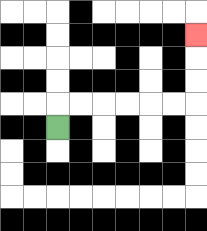{'start': '[2, 5]', 'end': '[8, 1]', 'path_directions': 'U,R,R,R,R,R,R,U,U,U', 'path_coordinates': '[[2, 5], [2, 4], [3, 4], [4, 4], [5, 4], [6, 4], [7, 4], [8, 4], [8, 3], [8, 2], [8, 1]]'}